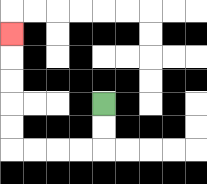{'start': '[4, 4]', 'end': '[0, 1]', 'path_directions': 'D,D,L,L,L,L,U,U,U,U,U', 'path_coordinates': '[[4, 4], [4, 5], [4, 6], [3, 6], [2, 6], [1, 6], [0, 6], [0, 5], [0, 4], [0, 3], [0, 2], [0, 1]]'}